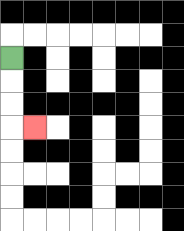{'start': '[0, 2]', 'end': '[1, 5]', 'path_directions': 'D,D,D,R', 'path_coordinates': '[[0, 2], [0, 3], [0, 4], [0, 5], [1, 5]]'}